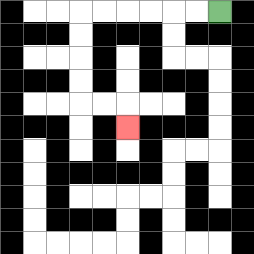{'start': '[9, 0]', 'end': '[5, 5]', 'path_directions': 'L,L,L,L,L,L,D,D,D,D,R,R,D', 'path_coordinates': '[[9, 0], [8, 0], [7, 0], [6, 0], [5, 0], [4, 0], [3, 0], [3, 1], [3, 2], [3, 3], [3, 4], [4, 4], [5, 4], [5, 5]]'}